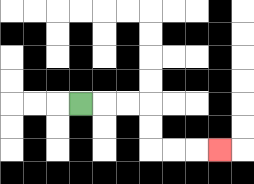{'start': '[3, 4]', 'end': '[9, 6]', 'path_directions': 'R,R,R,D,D,R,R,R', 'path_coordinates': '[[3, 4], [4, 4], [5, 4], [6, 4], [6, 5], [6, 6], [7, 6], [8, 6], [9, 6]]'}